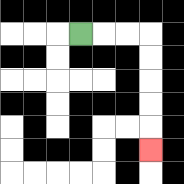{'start': '[3, 1]', 'end': '[6, 6]', 'path_directions': 'R,R,R,D,D,D,D,D', 'path_coordinates': '[[3, 1], [4, 1], [5, 1], [6, 1], [6, 2], [6, 3], [6, 4], [6, 5], [6, 6]]'}